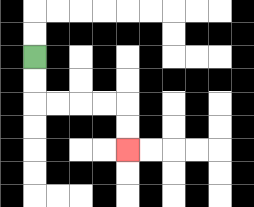{'start': '[1, 2]', 'end': '[5, 6]', 'path_directions': 'D,D,R,R,R,R,D,D', 'path_coordinates': '[[1, 2], [1, 3], [1, 4], [2, 4], [3, 4], [4, 4], [5, 4], [5, 5], [5, 6]]'}